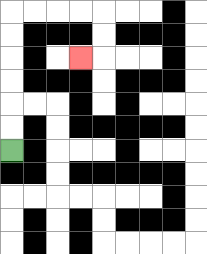{'start': '[0, 6]', 'end': '[3, 2]', 'path_directions': 'U,U,U,U,U,U,R,R,R,R,D,D,L', 'path_coordinates': '[[0, 6], [0, 5], [0, 4], [0, 3], [0, 2], [0, 1], [0, 0], [1, 0], [2, 0], [3, 0], [4, 0], [4, 1], [4, 2], [3, 2]]'}